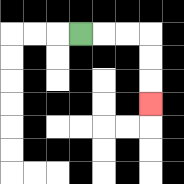{'start': '[3, 1]', 'end': '[6, 4]', 'path_directions': 'R,R,R,D,D,D', 'path_coordinates': '[[3, 1], [4, 1], [5, 1], [6, 1], [6, 2], [6, 3], [6, 4]]'}